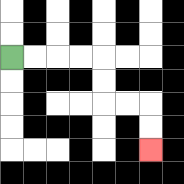{'start': '[0, 2]', 'end': '[6, 6]', 'path_directions': 'R,R,R,R,D,D,R,R,D,D', 'path_coordinates': '[[0, 2], [1, 2], [2, 2], [3, 2], [4, 2], [4, 3], [4, 4], [5, 4], [6, 4], [6, 5], [6, 6]]'}